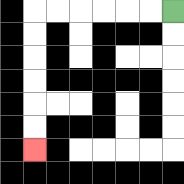{'start': '[7, 0]', 'end': '[1, 6]', 'path_directions': 'L,L,L,L,L,L,D,D,D,D,D,D', 'path_coordinates': '[[7, 0], [6, 0], [5, 0], [4, 0], [3, 0], [2, 0], [1, 0], [1, 1], [1, 2], [1, 3], [1, 4], [1, 5], [1, 6]]'}